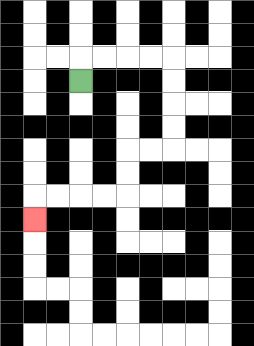{'start': '[3, 3]', 'end': '[1, 9]', 'path_directions': 'U,R,R,R,R,D,D,D,D,L,L,D,D,L,L,L,L,D', 'path_coordinates': '[[3, 3], [3, 2], [4, 2], [5, 2], [6, 2], [7, 2], [7, 3], [7, 4], [7, 5], [7, 6], [6, 6], [5, 6], [5, 7], [5, 8], [4, 8], [3, 8], [2, 8], [1, 8], [1, 9]]'}